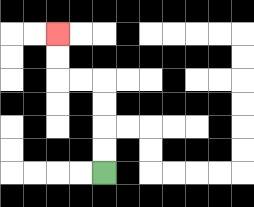{'start': '[4, 7]', 'end': '[2, 1]', 'path_directions': 'U,U,U,U,L,L,U,U', 'path_coordinates': '[[4, 7], [4, 6], [4, 5], [4, 4], [4, 3], [3, 3], [2, 3], [2, 2], [2, 1]]'}